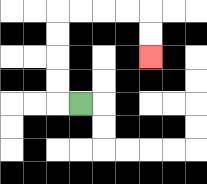{'start': '[3, 4]', 'end': '[6, 2]', 'path_directions': 'L,U,U,U,U,R,R,R,R,D,D', 'path_coordinates': '[[3, 4], [2, 4], [2, 3], [2, 2], [2, 1], [2, 0], [3, 0], [4, 0], [5, 0], [6, 0], [6, 1], [6, 2]]'}